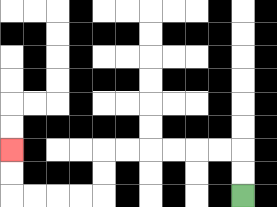{'start': '[10, 8]', 'end': '[0, 6]', 'path_directions': 'U,U,L,L,L,L,L,L,D,D,L,L,L,L,U,U', 'path_coordinates': '[[10, 8], [10, 7], [10, 6], [9, 6], [8, 6], [7, 6], [6, 6], [5, 6], [4, 6], [4, 7], [4, 8], [3, 8], [2, 8], [1, 8], [0, 8], [0, 7], [0, 6]]'}